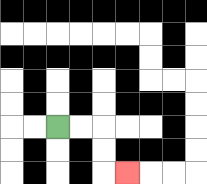{'start': '[2, 5]', 'end': '[5, 7]', 'path_directions': 'R,R,D,D,R', 'path_coordinates': '[[2, 5], [3, 5], [4, 5], [4, 6], [4, 7], [5, 7]]'}